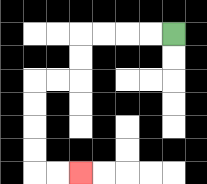{'start': '[7, 1]', 'end': '[3, 7]', 'path_directions': 'L,L,L,L,D,D,L,L,D,D,D,D,R,R', 'path_coordinates': '[[7, 1], [6, 1], [5, 1], [4, 1], [3, 1], [3, 2], [3, 3], [2, 3], [1, 3], [1, 4], [1, 5], [1, 6], [1, 7], [2, 7], [3, 7]]'}